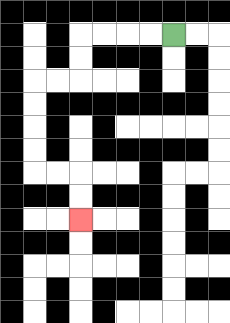{'start': '[7, 1]', 'end': '[3, 9]', 'path_directions': 'L,L,L,L,D,D,L,L,D,D,D,D,R,R,D,D', 'path_coordinates': '[[7, 1], [6, 1], [5, 1], [4, 1], [3, 1], [3, 2], [3, 3], [2, 3], [1, 3], [1, 4], [1, 5], [1, 6], [1, 7], [2, 7], [3, 7], [3, 8], [3, 9]]'}